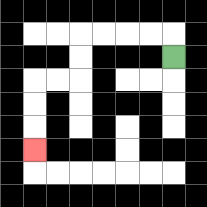{'start': '[7, 2]', 'end': '[1, 6]', 'path_directions': 'U,L,L,L,L,D,D,L,L,D,D,D', 'path_coordinates': '[[7, 2], [7, 1], [6, 1], [5, 1], [4, 1], [3, 1], [3, 2], [3, 3], [2, 3], [1, 3], [1, 4], [1, 5], [1, 6]]'}